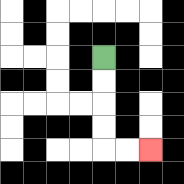{'start': '[4, 2]', 'end': '[6, 6]', 'path_directions': 'D,D,D,D,R,R', 'path_coordinates': '[[4, 2], [4, 3], [4, 4], [4, 5], [4, 6], [5, 6], [6, 6]]'}